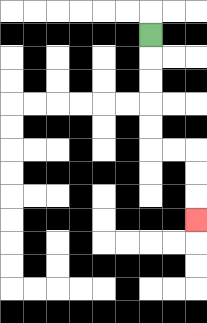{'start': '[6, 1]', 'end': '[8, 9]', 'path_directions': 'D,D,D,D,D,R,R,D,D,D', 'path_coordinates': '[[6, 1], [6, 2], [6, 3], [6, 4], [6, 5], [6, 6], [7, 6], [8, 6], [8, 7], [8, 8], [8, 9]]'}